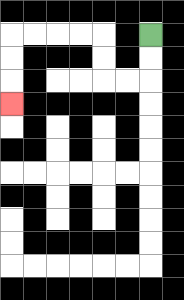{'start': '[6, 1]', 'end': '[0, 4]', 'path_directions': 'D,D,L,L,U,U,L,L,L,L,D,D,D', 'path_coordinates': '[[6, 1], [6, 2], [6, 3], [5, 3], [4, 3], [4, 2], [4, 1], [3, 1], [2, 1], [1, 1], [0, 1], [0, 2], [0, 3], [0, 4]]'}